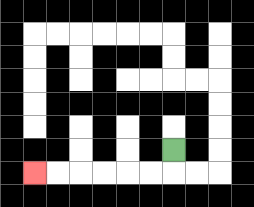{'start': '[7, 6]', 'end': '[1, 7]', 'path_directions': 'D,L,L,L,L,L,L', 'path_coordinates': '[[7, 6], [7, 7], [6, 7], [5, 7], [4, 7], [3, 7], [2, 7], [1, 7]]'}